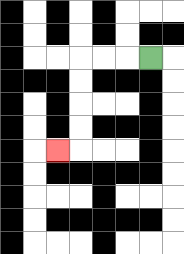{'start': '[6, 2]', 'end': '[2, 6]', 'path_directions': 'L,L,L,D,D,D,D,L', 'path_coordinates': '[[6, 2], [5, 2], [4, 2], [3, 2], [3, 3], [3, 4], [3, 5], [3, 6], [2, 6]]'}